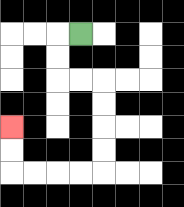{'start': '[3, 1]', 'end': '[0, 5]', 'path_directions': 'L,D,D,R,R,D,D,D,D,L,L,L,L,U,U', 'path_coordinates': '[[3, 1], [2, 1], [2, 2], [2, 3], [3, 3], [4, 3], [4, 4], [4, 5], [4, 6], [4, 7], [3, 7], [2, 7], [1, 7], [0, 7], [0, 6], [0, 5]]'}